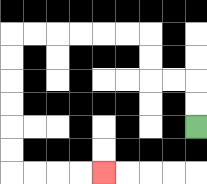{'start': '[8, 5]', 'end': '[4, 7]', 'path_directions': 'U,U,L,L,U,U,L,L,L,L,L,L,D,D,D,D,D,D,R,R,R,R', 'path_coordinates': '[[8, 5], [8, 4], [8, 3], [7, 3], [6, 3], [6, 2], [6, 1], [5, 1], [4, 1], [3, 1], [2, 1], [1, 1], [0, 1], [0, 2], [0, 3], [0, 4], [0, 5], [0, 6], [0, 7], [1, 7], [2, 7], [3, 7], [4, 7]]'}